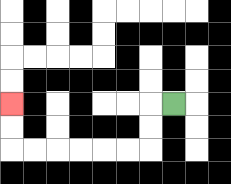{'start': '[7, 4]', 'end': '[0, 4]', 'path_directions': 'L,D,D,L,L,L,L,L,L,U,U', 'path_coordinates': '[[7, 4], [6, 4], [6, 5], [6, 6], [5, 6], [4, 6], [3, 6], [2, 6], [1, 6], [0, 6], [0, 5], [0, 4]]'}